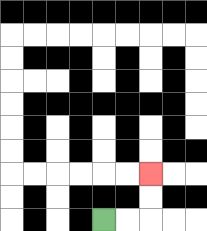{'start': '[4, 9]', 'end': '[6, 7]', 'path_directions': 'R,R,U,U', 'path_coordinates': '[[4, 9], [5, 9], [6, 9], [6, 8], [6, 7]]'}